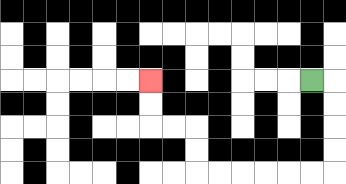{'start': '[13, 3]', 'end': '[6, 3]', 'path_directions': 'R,D,D,D,D,L,L,L,L,L,L,U,U,L,L,U,U', 'path_coordinates': '[[13, 3], [14, 3], [14, 4], [14, 5], [14, 6], [14, 7], [13, 7], [12, 7], [11, 7], [10, 7], [9, 7], [8, 7], [8, 6], [8, 5], [7, 5], [6, 5], [6, 4], [6, 3]]'}